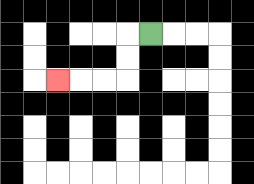{'start': '[6, 1]', 'end': '[2, 3]', 'path_directions': 'L,D,D,L,L,L', 'path_coordinates': '[[6, 1], [5, 1], [5, 2], [5, 3], [4, 3], [3, 3], [2, 3]]'}